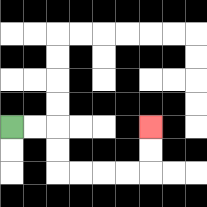{'start': '[0, 5]', 'end': '[6, 5]', 'path_directions': 'R,R,D,D,R,R,R,R,U,U', 'path_coordinates': '[[0, 5], [1, 5], [2, 5], [2, 6], [2, 7], [3, 7], [4, 7], [5, 7], [6, 7], [6, 6], [6, 5]]'}